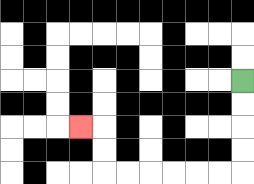{'start': '[10, 3]', 'end': '[3, 5]', 'path_directions': 'D,D,D,D,L,L,L,L,L,L,U,U,L', 'path_coordinates': '[[10, 3], [10, 4], [10, 5], [10, 6], [10, 7], [9, 7], [8, 7], [7, 7], [6, 7], [5, 7], [4, 7], [4, 6], [4, 5], [3, 5]]'}